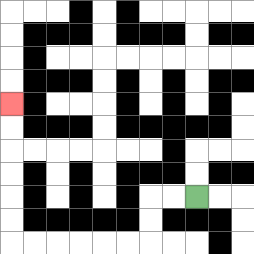{'start': '[8, 8]', 'end': '[0, 4]', 'path_directions': 'L,L,D,D,L,L,L,L,L,L,U,U,U,U,U,U', 'path_coordinates': '[[8, 8], [7, 8], [6, 8], [6, 9], [6, 10], [5, 10], [4, 10], [3, 10], [2, 10], [1, 10], [0, 10], [0, 9], [0, 8], [0, 7], [0, 6], [0, 5], [0, 4]]'}